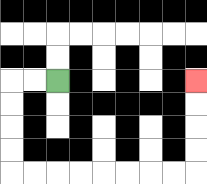{'start': '[2, 3]', 'end': '[8, 3]', 'path_directions': 'L,L,D,D,D,D,R,R,R,R,R,R,R,R,U,U,U,U', 'path_coordinates': '[[2, 3], [1, 3], [0, 3], [0, 4], [0, 5], [0, 6], [0, 7], [1, 7], [2, 7], [3, 7], [4, 7], [5, 7], [6, 7], [7, 7], [8, 7], [8, 6], [8, 5], [8, 4], [8, 3]]'}